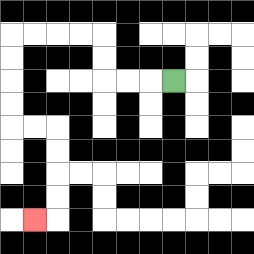{'start': '[7, 3]', 'end': '[1, 9]', 'path_directions': 'L,L,L,U,U,L,L,L,L,D,D,D,D,R,R,D,D,D,D,L', 'path_coordinates': '[[7, 3], [6, 3], [5, 3], [4, 3], [4, 2], [4, 1], [3, 1], [2, 1], [1, 1], [0, 1], [0, 2], [0, 3], [0, 4], [0, 5], [1, 5], [2, 5], [2, 6], [2, 7], [2, 8], [2, 9], [1, 9]]'}